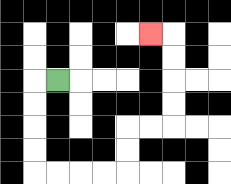{'start': '[2, 3]', 'end': '[6, 1]', 'path_directions': 'L,D,D,D,D,R,R,R,R,U,U,R,R,U,U,U,U,L', 'path_coordinates': '[[2, 3], [1, 3], [1, 4], [1, 5], [1, 6], [1, 7], [2, 7], [3, 7], [4, 7], [5, 7], [5, 6], [5, 5], [6, 5], [7, 5], [7, 4], [7, 3], [7, 2], [7, 1], [6, 1]]'}